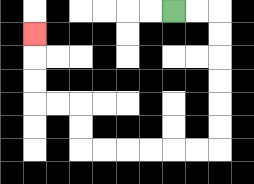{'start': '[7, 0]', 'end': '[1, 1]', 'path_directions': 'R,R,D,D,D,D,D,D,L,L,L,L,L,L,U,U,L,L,U,U,U', 'path_coordinates': '[[7, 0], [8, 0], [9, 0], [9, 1], [9, 2], [9, 3], [9, 4], [9, 5], [9, 6], [8, 6], [7, 6], [6, 6], [5, 6], [4, 6], [3, 6], [3, 5], [3, 4], [2, 4], [1, 4], [1, 3], [1, 2], [1, 1]]'}